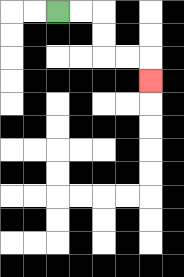{'start': '[2, 0]', 'end': '[6, 3]', 'path_directions': 'R,R,D,D,R,R,D', 'path_coordinates': '[[2, 0], [3, 0], [4, 0], [4, 1], [4, 2], [5, 2], [6, 2], [6, 3]]'}